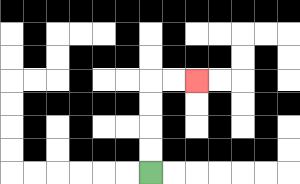{'start': '[6, 7]', 'end': '[8, 3]', 'path_directions': 'U,U,U,U,R,R', 'path_coordinates': '[[6, 7], [6, 6], [6, 5], [6, 4], [6, 3], [7, 3], [8, 3]]'}